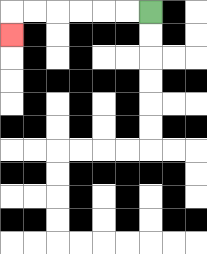{'start': '[6, 0]', 'end': '[0, 1]', 'path_directions': 'L,L,L,L,L,L,D', 'path_coordinates': '[[6, 0], [5, 0], [4, 0], [3, 0], [2, 0], [1, 0], [0, 0], [0, 1]]'}